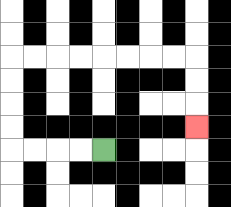{'start': '[4, 6]', 'end': '[8, 5]', 'path_directions': 'L,L,L,L,U,U,U,U,R,R,R,R,R,R,R,R,D,D,D', 'path_coordinates': '[[4, 6], [3, 6], [2, 6], [1, 6], [0, 6], [0, 5], [0, 4], [0, 3], [0, 2], [1, 2], [2, 2], [3, 2], [4, 2], [5, 2], [6, 2], [7, 2], [8, 2], [8, 3], [8, 4], [8, 5]]'}